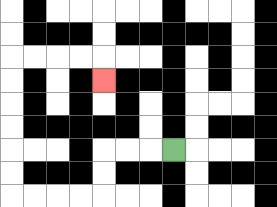{'start': '[7, 6]', 'end': '[4, 3]', 'path_directions': 'L,L,L,D,D,L,L,L,L,U,U,U,U,U,U,R,R,R,R,D', 'path_coordinates': '[[7, 6], [6, 6], [5, 6], [4, 6], [4, 7], [4, 8], [3, 8], [2, 8], [1, 8], [0, 8], [0, 7], [0, 6], [0, 5], [0, 4], [0, 3], [0, 2], [1, 2], [2, 2], [3, 2], [4, 2], [4, 3]]'}